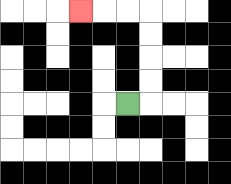{'start': '[5, 4]', 'end': '[3, 0]', 'path_directions': 'R,U,U,U,U,L,L,L', 'path_coordinates': '[[5, 4], [6, 4], [6, 3], [6, 2], [6, 1], [6, 0], [5, 0], [4, 0], [3, 0]]'}